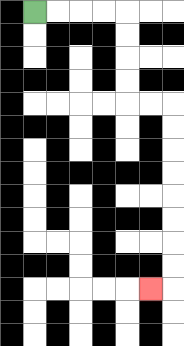{'start': '[1, 0]', 'end': '[6, 12]', 'path_directions': 'R,R,R,R,D,D,D,D,R,R,D,D,D,D,D,D,D,D,L', 'path_coordinates': '[[1, 0], [2, 0], [3, 0], [4, 0], [5, 0], [5, 1], [5, 2], [5, 3], [5, 4], [6, 4], [7, 4], [7, 5], [7, 6], [7, 7], [7, 8], [7, 9], [7, 10], [7, 11], [7, 12], [6, 12]]'}